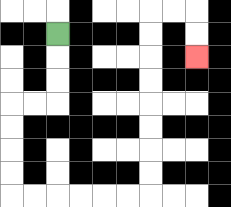{'start': '[2, 1]', 'end': '[8, 2]', 'path_directions': 'D,D,D,L,L,D,D,D,D,R,R,R,R,R,R,U,U,U,U,U,U,U,U,R,R,D,D', 'path_coordinates': '[[2, 1], [2, 2], [2, 3], [2, 4], [1, 4], [0, 4], [0, 5], [0, 6], [0, 7], [0, 8], [1, 8], [2, 8], [3, 8], [4, 8], [5, 8], [6, 8], [6, 7], [6, 6], [6, 5], [6, 4], [6, 3], [6, 2], [6, 1], [6, 0], [7, 0], [8, 0], [8, 1], [8, 2]]'}